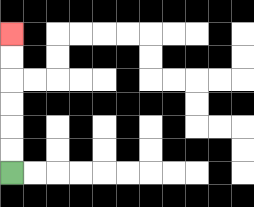{'start': '[0, 7]', 'end': '[0, 1]', 'path_directions': 'U,U,U,U,U,U', 'path_coordinates': '[[0, 7], [0, 6], [0, 5], [0, 4], [0, 3], [0, 2], [0, 1]]'}